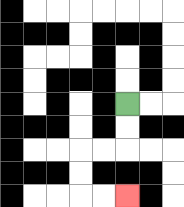{'start': '[5, 4]', 'end': '[5, 8]', 'path_directions': 'D,D,L,L,D,D,R,R', 'path_coordinates': '[[5, 4], [5, 5], [5, 6], [4, 6], [3, 6], [3, 7], [3, 8], [4, 8], [5, 8]]'}